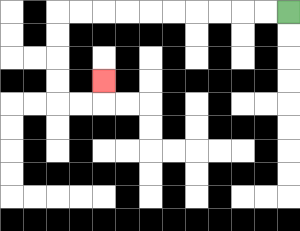{'start': '[12, 0]', 'end': '[4, 3]', 'path_directions': 'L,L,L,L,L,L,L,L,L,L,D,D,D,D,R,R,U', 'path_coordinates': '[[12, 0], [11, 0], [10, 0], [9, 0], [8, 0], [7, 0], [6, 0], [5, 0], [4, 0], [3, 0], [2, 0], [2, 1], [2, 2], [2, 3], [2, 4], [3, 4], [4, 4], [4, 3]]'}